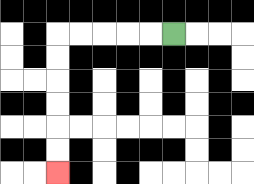{'start': '[7, 1]', 'end': '[2, 7]', 'path_directions': 'L,L,L,L,L,D,D,D,D,D,D', 'path_coordinates': '[[7, 1], [6, 1], [5, 1], [4, 1], [3, 1], [2, 1], [2, 2], [2, 3], [2, 4], [2, 5], [2, 6], [2, 7]]'}